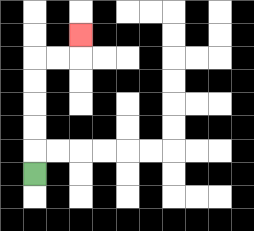{'start': '[1, 7]', 'end': '[3, 1]', 'path_directions': 'U,U,U,U,U,R,R,U', 'path_coordinates': '[[1, 7], [1, 6], [1, 5], [1, 4], [1, 3], [1, 2], [2, 2], [3, 2], [3, 1]]'}